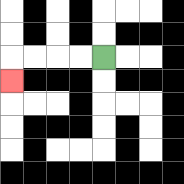{'start': '[4, 2]', 'end': '[0, 3]', 'path_directions': 'L,L,L,L,D', 'path_coordinates': '[[4, 2], [3, 2], [2, 2], [1, 2], [0, 2], [0, 3]]'}